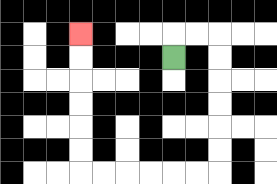{'start': '[7, 2]', 'end': '[3, 1]', 'path_directions': 'U,R,R,D,D,D,D,D,D,L,L,L,L,L,L,U,U,U,U,U,U', 'path_coordinates': '[[7, 2], [7, 1], [8, 1], [9, 1], [9, 2], [9, 3], [9, 4], [9, 5], [9, 6], [9, 7], [8, 7], [7, 7], [6, 7], [5, 7], [4, 7], [3, 7], [3, 6], [3, 5], [3, 4], [3, 3], [3, 2], [3, 1]]'}